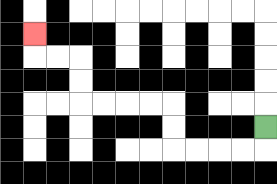{'start': '[11, 5]', 'end': '[1, 1]', 'path_directions': 'D,L,L,L,L,U,U,L,L,L,L,U,U,L,L,U', 'path_coordinates': '[[11, 5], [11, 6], [10, 6], [9, 6], [8, 6], [7, 6], [7, 5], [7, 4], [6, 4], [5, 4], [4, 4], [3, 4], [3, 3], [3, 2], [2, 2], [1, 2], [1, 1]]'}